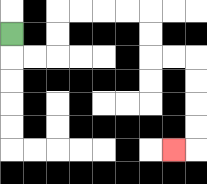{'start': '[0, 1]', 'end': '[7, 6]', 'path_directions': 'D,R,R,U,U,R,R,R,R,D,D,R,R,D,D,D,D,L', 'path_coordinates': '[[0, 1], [0, 2], [1, 2], [2, 2], [2, 1], [2, 0], [3, 0], [4, 0], [5, 0], [6, 0], [6, 1], [6, 2], [7, 2], [8, 2], [8, 3], [8, 4], [8, 5], [8, 6], [7, 6]]'}